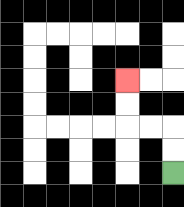{'start': '[7, 7]', 'end': '[5, 3]', 'path_directions': 'U,U,L,L,U,U', 'path_coordinates': '[[7, 7], [7, 6], [7, 5], [6, 5], [5, 5], [5, 4], [5, 3]]'}